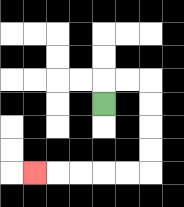{'start': '[4, 4]', 'end': '[1, 7]', 'path_directions': 'U,R,R,D,D,D,D,L,L,L,L,L', 'path_coordinates': '[[4, 4], [4, 3], [5, 3], [6, 3], [6, 4], [6, 5], [6, 6], [6, 7], [5, 7], [4, 7], [3, 7], [2, 7], [1, 7]]'}